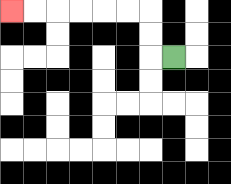{'start': '[7, 2]', 'end': '[0, 0]', 'path_directions': 'L,U,U,L,L,L,L,L,L', 'path_coordinates': '[[7, 2], [6, 2], [6, 1], [6, 0], [5, 0], [4, 0], [3, 0], [2, 0], [1, 0], [0, 0]]'}